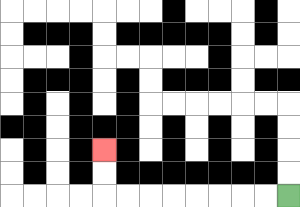{'start': '[12, 8]', 'end': '[4, 6]', 'path_directions': 'L,L,L,L,L,L,L,L,U,U', 'path_coordinates': '[[12, 8], [11, 8], [10, 8], [9, 8], [8, 8], [7, 8], [6, 8], [5, 8], [4, 8], [4, 7], [4, 6]]'}